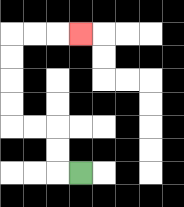{'start': '[3, 7]', 'end': '[3, 1]', 'path_directions': 'L,U,U,L,L,U,U,U,U,R,R,R', 'path_coordinates': '[[3, 7], [2, 7], [2, 6], [2, 5], [1, 5], [0, 5], [0, 4], [0, 3], [0, 2], [0, 1], [1, 1], [2, 1], [3, 1]]'}